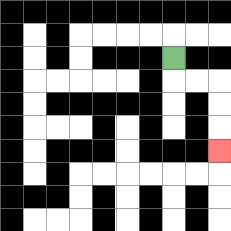{'start': '[7, 2]', 'end': '[9, 6]', 'path_directions': 'D,R,R,D,D,D', 'path_coordinates': '[[7, 2], [7, 3], [8, 3], [9, 3], [9, 4], [9, 5], [9, 6]]'}